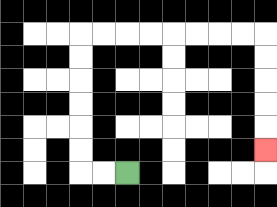{'start': '[5, 7]', 'end': '[11, 6]', 'path_directions': 'L,L,U,U,U,U,U,U,R,R,R,R,R,R,R,R,D,D,D,D,D', 'path_coordinates': '[[5, 7], [4, 7], [3, 7], [3, 6], [3, 5], [3, 4], [3, 3], [3, 2], [3, 1], [4, 1], [5, 1], [6, 1], [7, 1], [8, 1], [9, 1], [10, 1], [11, 1], [11, 2], [11, 3], [11, 4], [11, 5], [11, 6]]'}